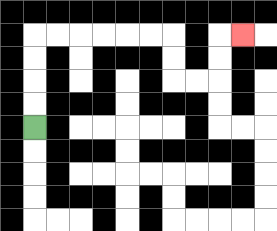{'start': '[1, 5]', 'end': '[10, 1]', 'path_directions': 'U,U,U,U,R,R,R,R,R,R,D,D,R,R,U,U,R', 'path_coordinates': '[[1, 5], [1, 4], [1, 3], [1, 2], [1, 1], [2, 1], [3, 1], [4, 1], [5, 1], [6, 1], [7, 1], [7, 2], [7, 3], [8, 3], [9, 3], [9, 2], [9, 1], [10, 1]]'}